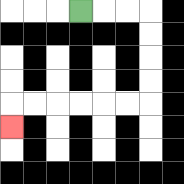{'start': '[3, 0]', 'end': '[0, 5]', 'path_directions': 'R,R,R,D,D,D,D,L,L,L,L,L,L,D', 'path_coordinates': '[[3, 0], [4, 0], [5, 0], [6, 0], [6, 1], [6, 2], [6, 3], [6, 4], [5, 4], [4, 4], [3, 4], [2, 4], [1, 4], [0, 4], [0, 5]]'}